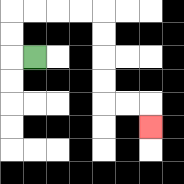{'start': '[1, 2]', 'end': '[6, 5]', 'path_directions': 'L,U,U,R,R,R,R,D,D,D,D,R,R,D', 'path_coordinates': '[[1, 2], [0, 2], [0, 1], [0, 0], [1, 0], [2, 0], [3, 0], [4, 0], [4, 1], [4, 2], [4, 3], [4, 4], [5, 4], [6, 4], [6, 5]]'}